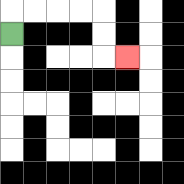{'start': '[0, 1]', 'end': '[5, 2]', 'path_directions': 'U,R,R,R,R,D,D,R', 'path_coordinates': '[[0, 1], [0, 0], [1, 0], [2, 0], [3, 0], [4, 0], [4, 1], [4, 2], [5, 2]]'}